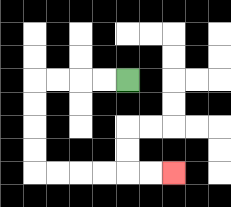{'start': '[5, 3]', 'end': '[7, 7]', 'path_directions': 'L,L,L,L,D,D,D,D,R,R,R,R,R,R', 'path_coordinates': '[[5, 3], [4, 3], [3, 3], [2, 3], [1, 3], [1, 4], [1, 5], [1, 6], [1, 7], [2, 7], [3, 7], [4, 7], [5, 7], [6, 7], [7, 7]]'}